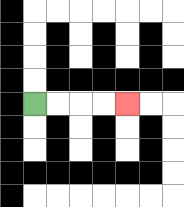{'start': '[1, 4]', 'end': '[5, 4]', 'path_directions': 'R,R,R,R', 'path_coordinates': '[[1, 4], [2, 4], [3, 4], [4, 4], [5, 4]]'}